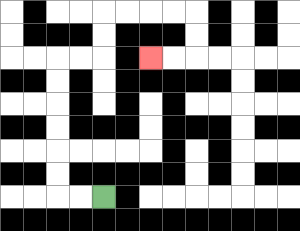{'start': '[4, 8]', 'end': '[6, 2]', 'path_directions': 'L,L,U,U,U,U,U,U,R,R,U,U,R,R,R,R,D,D,L,L', 'path_coordinates': '[[4, 8], [3, 8], [2, 8], [2, 7], [2, 6], [2, 5], [2, 4], [2, 3], [2, 2], [3, 2], [4, 2], [4, 1], [4, 0], [5, 0], [6, 0], [7, 0], [8, 0], [8, 1], [8, 2], [7, 2], [6, 2]]'}